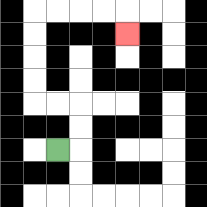{'start': '[2, 6]', 'end': '[5, 1]', 'path_directions': 'R,U,U,L,L,U,U,U,U,R,R,R,R,D', 'path_coordinates': '[[2, 6], [3, 6], [3, 5], [3, 4], [2, 4], [1, 4], [1, 3], [1, 2], [1, 1], [1, 0], [2, 0], [3, 0], [4, 0], [5, 0], [5, 1]]'}